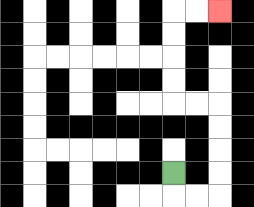{'start': '[7, 7]', 'end': '[9, 0]', 'path_directions': 'D,R,R,U,U,U,U,L,L,U,U,U,U,R,R', 'path_coordinates': '[[7, 7], [7, 8], [8, 8], [9, 8], [9, 7], [9, 6], [9, 5], [9, 4], [8, 4], [7, 4], [7, 3], [7, 2], [7, 1], [7, 0], [8, 0], [9, 0]]'}